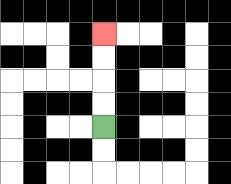{'start': '[4, 5]', 'end': '[4, 1]', 'path_directions': 'U,U,U,U', 'path_coordinates': '[[4, 5], [4, 4], [4, 3], [4, 2], [4, 1]]'}